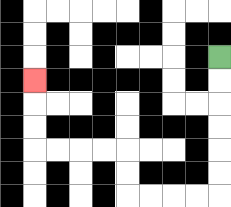{'start': '[9, 2]', 'end': '[1, 3]', 'path_directions': 'D,D,D,D,D,D,L,L,L,L,U,U,L,L,L,L,U,U,U', 'path_coordinates': '[[9, 2], [9, 3], [9, 4], [9, 5], [9, 6], [9, 7], [9, 8], [8, 8], [7, 8], [6, 8], [5, 8], [5, 7], [5, 6], [4, 6], [3, 6], [2, 6], [1, 6], [1, 5], [1, 4], [1, 3]]'}